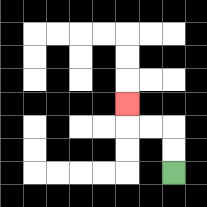{'start': '[7, 7]', 'end': '[5, 4]', 'path_directions': 'U,U,L,L,U', 'path_coordinates': '[[7, 7], [7, 6], [7, 5], [6, 5], [5, 5], [5, 4]]'}